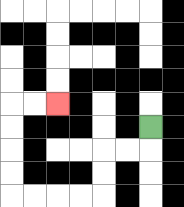{'start': '[6, 5]', 'end': '[2, 4]', 'path_directions': 'D,L,L,D,D,L,L,L,L,U,U,U,U,R,R', 'path_coordinates': '[[6, 5], [6, 6], [5, 6], [4, 6], [4, 7], [4, 8], [3, 8], [2, 8], [1, 8], [0, 8], [0, 7], [0, 6], [0, 5], [0, 4], [1, 4], [2, 4]]'}